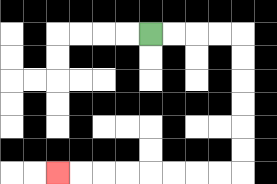{'start': '[6, 1]', 'end': '[2, 7]', 'path_directions': 'R,R,R,R,D,D,D,D,D,D,L,L,L,L,L,L,L,L', 'path_coordinates': '[[6, 1], [7, 1], [8, 1], [9, 1], [10, 1], [10, 2], [10, 3], [10, 4], [10, 5], [10, 6], [10, 7], [9, 7], [8, 7], [7, 7], [6, 7], [5, 7], [4, 7], [3, 7], [2, 7]]'}